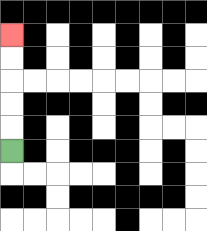{'start': '[0, 6]', 'end': '[0, 1]', 'path_directions': 'U,U,U,U,U', 'path_coordinates': '[[0, 6], [0, 5], [0, 4], [0, 3], [0, 2], [0, 1]]'}